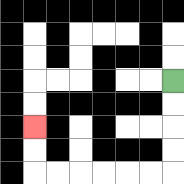{'start': '[7, 3]', 'end': '[1, 5]', 'path_directions': 'D,D,D,D,L,L,L,L,L,L,U,U', 'path_coordinates': '[[7, 3], [7, 4], [7, 5], [7, 6], [7, 7], [6, 7], [5, 7], [4, 7], [3, 7], [2, 7], [1, 7], [1, 6], [1, 5]]'}